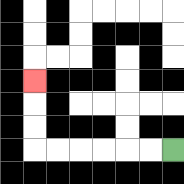{'start': '[7, 6]', 'end': '[1, 3]', 'path_directions': 'L,L,L,L,L,L,U,U,U', 'path_coordinates': '[[7, 6], [6, 6], [5, 6], [4, 6], [3, 6], [2, 6], [1, 6], [1, 5], [1, 4], [1, 3]]'}